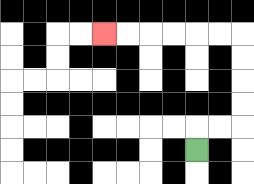{'start': '[8, 6]', 'end': '[4, 1]', 'path_directions': 'U,R,R,U,U,U,U,L,L,L,L,L,L', 'path_coordinates': '[[8, 6], [8, 5], [9, 5], [10, 5], [10, 4], [10, 3], [10, 2], [10, 1], [9, 1], [8, 1], [7, 1], [6, 1], [5, 1], [4, 1]]'}